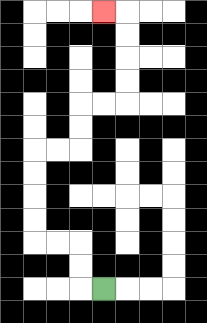{'start': '[4, 12]', 'end': '[4, 0]', 'path_directions': 'L,U,U,L,L,U,U,U,U,R,R,U,U,R,R,U,U,U,U,L', 'path_coordinates': '[[4, 12], [3, 12], [3, 11], [3, 10], [2, 10], [1, 10], [1, 9], [1, 8], [1, 7], [1, 6], [2, 6], [3, 6], [3, 5], [3, 4], [4, 4], [5, 4], [5, 3], [5, 2], [5, 1], [5, 0], [4, 0]]'}